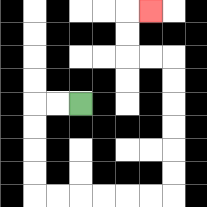{'start': '[3, 4]', 'end': '[6, 0]', 'path_directions': 'L,L,D,D,D,D,R,R,R,R,R,R,U,U,U,U,U,U,L,L,U,U,R', 'path_coordinates': '[[3, 4], [2, 4], [1, 4], [1, 5], [1, 6], [1, 7], [1, 8], [2, 8], [3, 8], [4, 8], [5, 8], [6, 8], [7, 8], [7, 7], [7, 6], [7, 5], [7, 4], [7, 3], [7, 2], [6, 2], [5, 2], [5, 1], [5, 0], [6, 0]]'}